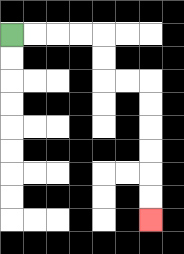{'start': '[0, 1]', 'end': '[6, 9]', 'path_directions': 'R,R,R,R,D,D,R,R,D,D,D,D,D,D', 'path_coordinates': '[[0, 1], [1, 1], [2, 1], [3, 1], [4, 1], [4, 2], [4, 3], [5, 3], [6, 3], [6, 4], [6, 5], [6, 6], [6, 7], [6, 8], [6, 9]]'}